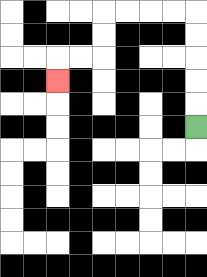{'start': '[8, 5]', 'end': '[2, 3]', 'path_directions': 'U,U,U,U,U,L,L,L,L,D,D,L,L,D', 'path_coordinates': '[[8, 5], [8, 4], [8, 3], [8, 2], [8, 1], [8, 0], [7, 0], [6, 0], [5, 0], [4, 0], [4, 1], [4, 2], [3, 2], [2, 2], [2, 3]]'}